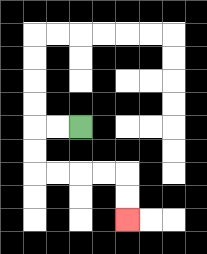{'start': '[3, 5]', 'end': '[5, 9]', 'path_directions': 'L,L,D,D,R,R,R,R,D,D', 'path_coordinates': '[[3, 5], [2, 5], [1, 5], [1, 6], [1, 7], [2, 7], [3, 7], [4, 7], [5, 7], [5, 8], [5, 9]]'}